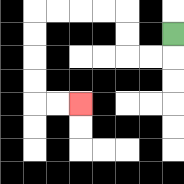{'start': '[7, 1]', 'end': '[3, 4]', 'path_directions': 'D,L,L,U,U,L,L,L,L,D,D,D,D,R,R', 'path_coordinates': '[[7, 1], [7, 2], [6, 2], [5, 2], [5, 1], [5, 0], [4, 0], [3, 0], [2, 0], [1, 0], [1, 1], [1, 2], [1, 3], [1, 4], [2, 4], [3, 4]]'}